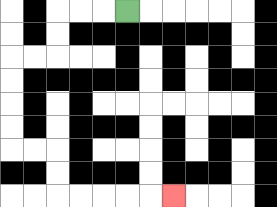{'start': '[5, 0]', 'end': '[7, 8]', 'path_directions': 'L,L,L,D,D,L,L,D,D,D,D,R,R,D,D,R,R,R,R,R', 'path_coordinates': '[[5, 0], [4, 0], [3, 0], [2, 0], [2, 1], [2, 2], [1, 2], [0, 2], [0, 3], [0, 4], [0, 5], [0, 6], [1, 6], [2, 6], [2, 7], [2, 8], [3, 8], [4, 8], [5, 8], [6, 8], [7, 8]]'}